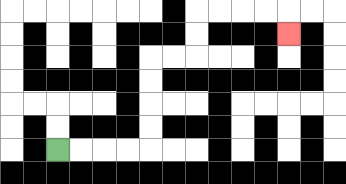{'start': '[2, 6]', 'end': '[12, 1]', 'path_directions': 'R,R,R,R,U,U,U,U,R,R,U,U,R,R,R,R,D', 'path_coordinates': '[[2, 6], [3, 6], [4, 6], [5, 6], [6, 6], [6, 5], [6, 4], [6, 3], [6, 2], [7, 2], [8, 2], [8, 1], [8, 0], [9, 0], [10, 0], [11, 0], [12, 0], [12, 1]]'}